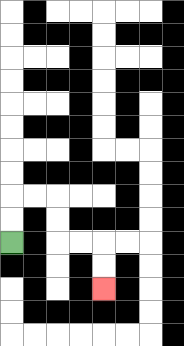{'start': '[0, 10]', 'end': '[4, 12]', 'path_directions': 'U,U,R,R,D,D,R,R,D,D', 'path_coordinates': '[[0, 10], [0, 9], [0, 8], [1, 8], [2, 8], [2, 9], [2, 10], [3, 10], [4, 10], [4, 11], [4, 12]]'}